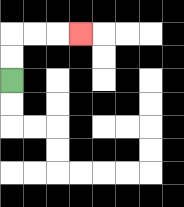{'start': '[0, 3]', 'end': '[3, 1]', 'path_directions': 'U,U,R,R,R', 'path_coordinates': '[[0, 3], [0, 2], [0, 1], [1, 1], [2, 1], [3, 1]]'}